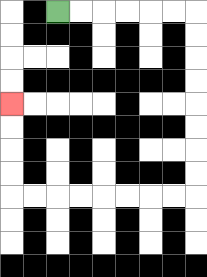{'start': '[2, 0]', 'end': '[0, 4]', 'path_directions': 'R,R,R,R,R,R,D,D,D,D,D,D,D,D,L,L,L,L,L,L,L,L,U,U,U,U', 'path_coordinates': '[[2, 0], [3, 0], [4, 0], [5, 0], [6, 0], [7, 0], [8, 0], [8, 1], [8, 2], [8, 3], [8, 4], [8, 5], [8, 6], [8, 7], [8, 8], [7, 8], [6, 8], [5, 8], [4, 8], [3, 8], [2, 8], [1, 8], [0, 8], [0, 7], [0, 6], [0, 5], [0, 4]]'}